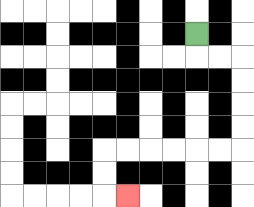{'start': '[8, 1]', 'end': '[5, 8]', 'path_directions': 'D,R,R,D,D,D,D,L,L,L,L,L,L,D,D,R', 'path_coordinates': '[[8, 1], [8, 2], [9, 2], [10, 2], [10, 3], [10, 4], [10, 5], [10, 6], [9, 6], [8, 6], [7, 6], [6, 6], [5, 6], [4, 6], [4, 7], [4, 8], [5, 8]]'}